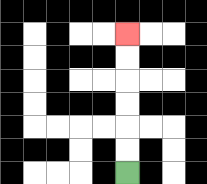{'start': '[5, 7]', 'end': '[5, 1]', 'path_directions': 'U,U,U,U,U,U', 'path_coordinates': '[[5, 7], [5, 6], [5, 5], [5, 4], [5, 3], [5, 2], [5, 1]]'}